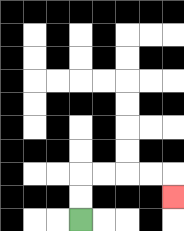{'start': '[3, 9]', 'end': '[7, 8]', 'path_directions': 'U,U,R,R,R,R,D', 'path_coordinates': '[[3, 9], [3, 8], [3, 7], [4, 7], [5, 7], [6, 7], [7, 7], [7, 8]]'}